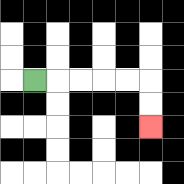{'start': '[1, 3]', 'end': '[6, 5]', 'path_directions': 'R,R,R,R,R,D,D', 'path_coordinates': '[[1, 3], [2, 3], [3, 3], [4, 3], [5, 3], [6, 3], [6, 4], [6, 5]]'}